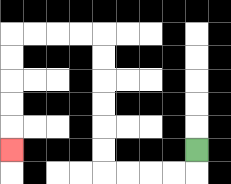{'start': '[8, 6]', 'end': '[0, 6]', 'path_directions': 'D,L,L,L,L,U,U,U,U,U,U,L,L,L,L,D,D,D,D,D', 'path_coordinates': '[[8, 6], [8, 7], [7, 7], [6, 7], [5, 7], [4, 7], [4, 6], [4, 5], [4, 4], [4, 3], [4, 2], [4, 1], [3, 1], [2, 1], [1, 1], [0, 1], [0, 2], [0, 3], [0, 4], [0, 5], [0, 6]]'}